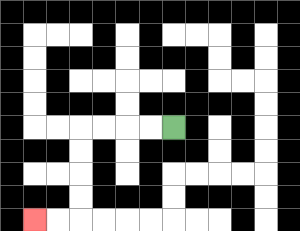{'start': '[7, 5]', 'end': '[1, 9]', 'path_directions': 'L,L,L,L,D,D,D,D,L,L', 'path_coordinates': '[[7, 5], [6, 5], [5, 5], [4, 5], [3, 5], [3, 6], [3, 7], [3, 8], [3, 9], [2, 9], [1, 9]]'}